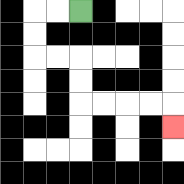{'start': '[3, 0]', 'end': '[7, 5]', 'path_directions': 'L,L,D,D,R,R,D,D,R,R,R,R,D', 'path_coordinates': '[[3, 0], [2, 0], [1, 0], [1, 1], [1, 2], [2, 2], [3, 2], [3, 3], [3, 4], [4, 4], [5, 4], [6, 4], [7, 4], [7, 5]]'}